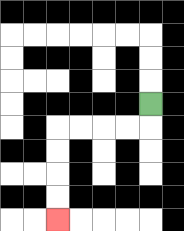{'start': '[6, 4]', 'end': '[2, 9]', 'path_directions': 'D,L,L,L,L,D,D,D,D', 'path_coordinates': '[[6, 4], [6, 5], [5, 5], [4, 5], [3, 5], [2, 5], [2, 6], [2, 7], [2, 8], [2, 9]]'}